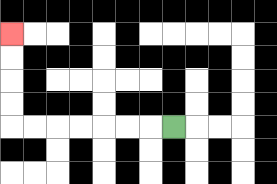{'start': '[7, 5]', 'end': '[0, 1]', 'path_directions': 'L,L,L,L,L,L,L,U,U,U,U', 'path_coordinates': '[[7, 5], [6, 5], [5, 5], [4, 5], [3, 5], [2, 5], [1, 5], [0, 5], [0, 4], [0, 3], [0, 2], [0, 1]]'}